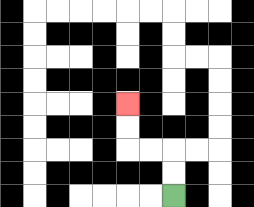{'start': '[7, 8]', 'end': '[5, 4]', 'path_directions': 'U,U,L,L,U,U', 'path_coordinates': '[[7, 8], [7, 7], [7, 6], [6, 6], [5, 6], [5, 5], [5, 4]]'}